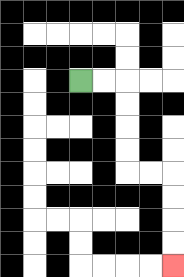{'start': '[3, 3]', 'end': '[7, 11]', 'path_directions': 'R,R,D,D,D,D,R,R,D,D,D,D', 'path_coordinates': '[[3, 3], [4, 3], [5, 3], [5, 4], [5, 5], [5, 6], [5, 7], [6, 7], [7, 7], [7, 8], [7, 9], [7, 10], [7, 11]]'}